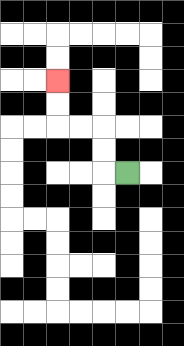{'start': '[5, 7]', 'end': '[2, 3]', 'path_directions': 'L,U,U,L,L,U,U', 'path_coordinates': '[[5, 7], [4, 7], [4, 6], [4, 5], [3, 5], [2, 5], [2, 4], [2, 3]]'}